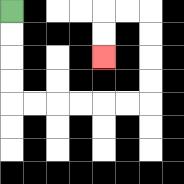{'start': '[0, 0]', 'end': '[4, 2]', 'path_directions': 'D,D,D,D,R,R,R,R,R,R,U,U,U,U,L,L,D,D', 'path_coordinates': '[[0, 0], [0, 1], [0, 2], [0, 3], [0, 4], [1, 4], [2, 4], [3, 4], [4, 4], [5, 4], [6, 4], [6, 3], [6, 2], [6, 1], [6, 0], [5, 0], [4, 0], [4, 1], [4, 2]]'}